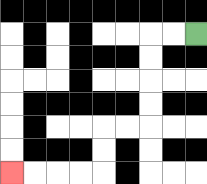{'start': '[8, 1]', 'end': '[0, 7]', 'path_directions': 'L,L,D,D,D,D,L,L,D,D,L,L,L,L', 'path_coordinates': '[[8, 1], [7, 1], [6, 1], [6, 2], [6, 3], [6, 4], [6, 5], [5, 5], [4, 5], [4, 6], [4, 7], [3, 7], [2, 7], [1, 7], [0, 7]]'}